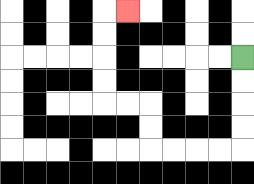{'start': '[10, 2]', 'end': '[5, 0]', 'path_directions': 'D,D,D,D,L,L,L,L,U,U,L,L,U,U,U,U,R', 'path_coordinates': '[[10, 2], [10, 3], [10, 4], [10, 5], [10, 6], [9, 6], [8, 6], [7, 6], [6, 6], [6, 5], [6, 4], [5, 4], [4, 4], [4, 3], [4, 2], [4, 1], [4, 0], [5, 0]]'}